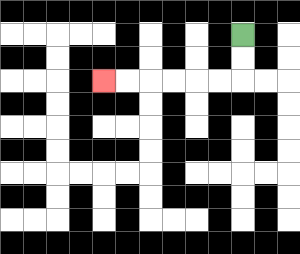{'start': '[10, 1]', 'end': '[4, 3]', 'path_directions': 'D,D,L,L,L,L,L,L', 'path_coordinates': '[[10, 1], [10, 2], [10, 3], [9, 3], [8, 3], [7, 3], [6, 3], [5, 3], [4, 3]]'}